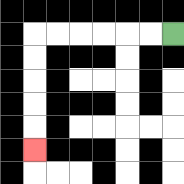{'start': '[7, 1]', 'end': '[1, 6]', 'path_directions': 'L,L,L,L,L,L,D,D,D,D,D', 'path_coordinates': '[[7, 1], [6, 1], [5, 1], [4, 1], [3, 1], [2, 1], [1, 1], [1, 2], [1, 3], [1, 4], [1, 5], [1, 6]]'}